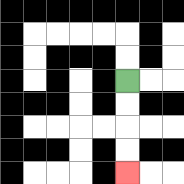{'start': '[5, 3]', 'end': '[5, 7]', 'path_directions': 'D,D,D,D', 'path_coordinates': '[[5, 3], [5, 4], [5, 5], [5, 6], [5, 7]]'}